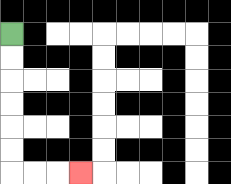{'start': '[0, 1]', 'end': '[3, 7]', 'path_directions': 'D,D,D,D,D,D,R,R,R', 'path_coordinates': '[[0, 1], [0, 2], [0, 3], [0, 4], [0, 5], [0, 6], [0, 7], [1, 7], [2, 7], [3, 7]]'}